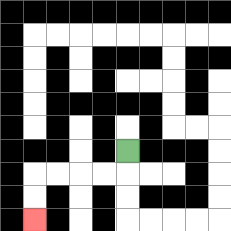{'start': '[5, 6]', 'end': '[1, 9]', 'path_directions': 'D,L,L,L,L,D,D', 'path_coordinates': '[[5, 6], [5, 7], [4, 7], [3, 7], [2, 7], [1, 7], [1, 8], [1, 9]]'}